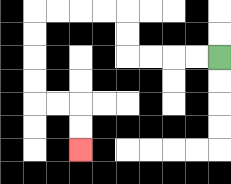{'start': '[9, 2]', 'end': '[3, 6]', 'path_directions': 'L,L,L,L,U,U,L,L,L,L,D,D,D,D,R,R,D,D', 'path_coordinates': '[[9, 2], [8, 2], [7, 2], [6, 2], [5, 2], [5, 1], [5, 0], [4, 0], [3, 0], [2, 0], [1, 0], [1, 1], [1, 2], [1, 3], [1, 4], [2, 4], [3, 4], [3, 5], [3, 6]]'}